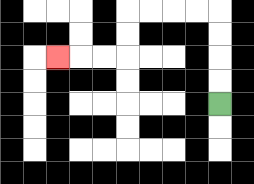{'start': '[9, 4]', 'end': '[2, 2]', 'path_directions': 'U,U,U,U,L,L,L,L,D,D,L,L,L', 'path_coordinates': '[[9, 4], [9, 3], [9, 2], [9, 1], [9, 0], [8, 0], [7, 0], [6, 0], [5, 0], [5, 1], [5, 2], [4, 2], [3, 2], [2, 2]]'}